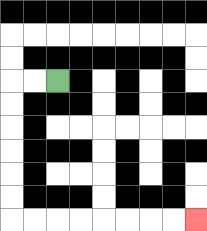{'start': '[2, 3]', 'end': '[8, 9]', 'path_directions': 'L,L,D,D,D,D,D,D,R,R,R,R,R,R,R,R', 'path_coordinates': '[[2, 3], [1, 3], [0, 3], [0, 4], [0, 5], [0, 6], [0, 7], [0, 8], [0, 9], [1, 9], [2, 9], [3, 9], [4, 9], [5, 9], [6, 9], [7, 9], [8, 9]]'}